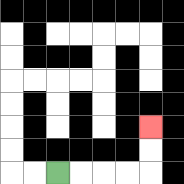{'start': '[2, 7]', 'end': '[6, 5]', 'path_directions': 'R,R,R,R,U,U', 'path_coordinates': '[[2, 7], [3, 7], [4, 7], [5, 7], [6, 7], [6, 6], [6, 5]]'}